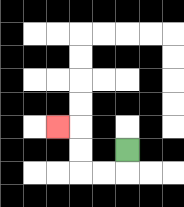{'start': '[5, 6]', 'end': '[2, 5]', 'path_directions': 'D,L,L,U,U,L', 'path_coordinates': '[[5, 6], [5, 7], [4, 7], [3, 7], [3, 6], [3, 5], [2, 5]]'}